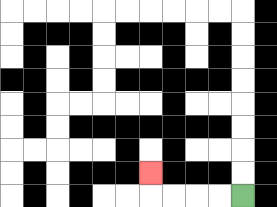{'start': '[10, 8]', 'end': '[6, 7]', 'path_directions': 'L,L,L,L,U', 'path_coordinates': '[[10, 8], [9, 8], [8, 8], [7, 8], [6, 8], [6, 7]]'}